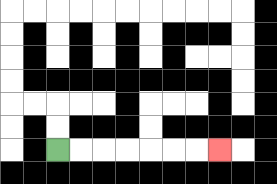{'start': '[2, 6]', 'end': '[9, 6]', 'path_directions': 'R,R,R,R,R,R,R', 'path_coordinates': '[[2, 6], [3, 6], [4, 6], [5, 6], [6, 6], [7, 6], [8, 6], [9, 6]]'}